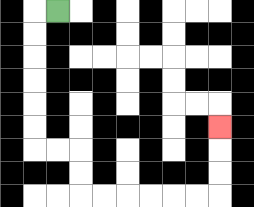{'start': '[2, 0]', 'end': '[9, 5]', 'path_directions': 'L,D,D,D,D,D,D,R,R,D,D,R,R,R,R,R,R,U,U,U', 'path_coordinates': '[[2, 0], [1, 0], [1, 1], [1, 2], [1, 3], [1, 4], [1, 5], [1, 6], [2, 6], [3, 6], [3, 7], [3, 8], [4, 8], [5, 8], [6, 8], [7, 8], [8, 8], [9, 8], [9, 7], [9, 6], [9, 5]]'}